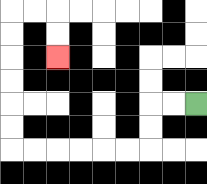{'start': '[8, 4]', 'end': '[2, 2]', 'path_directions': 'L,L,D,D,L,L,L,L,L,L,U,U,U,U,U,U,R,R,D,D', 'path_coordinates': '[[8, 4], [7, 4], [6, 4], [6, 5], [6, 6], [5, 6], [4, 6], [3, 6], [2, 6], [1, 6], [0, 6], [0, 5], [0, 4], [0, 3], [0, 2], [0, 1], [0, 0], [1, 0], [2, 0], [2, 1], [2, 2]]'}